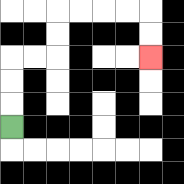{'start': '[0, 5]', 'end': '[6, 2]', 'path_directions': 'U,U,U,R,R,U,U,R,R,R,R,D,D', 'path_coordinates': '[[0, 5], [0, 4], [0, 3], [0, 2], [1, 2], [2, 2], [2, 1], [2, 0], [3, 0], [4, 0], [5, 0], [6, 0], [6, 1], [6, 2]]'}